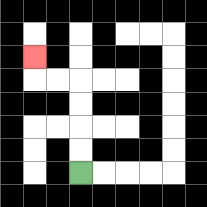{'start': '[3, 7]', 'end': '[1, 2]', 'path_directions': 'U,U,U,U,L,L,U', 'path_coordinates': '[[3, 7], [3, 6], [3, 5], [3, 4], [3, 3], [2, 3], [1, 3], [1, 2]]'}